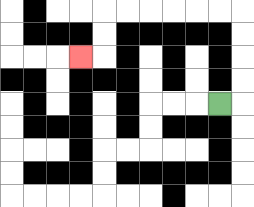{'start': '[9, 4]', 'end': '[3, 2]', 'path_directions': 'R,U,U,U,U,L,L,L,L,L,L,D,D,L', 'path_coordinates': '[[9, 4], [10, 4], [10, 3], [10, 2], [10, 1], [10, 0], [9, 0], [8, 0], [7, 0], [6, 0], [5, 0], [4, 0], [4, 1], [4, 2], [3, 2]]'}